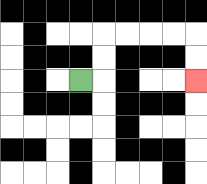{'start': '[3, 3]', 'end': '[8, 3]', 'path_directions': 'R,U,U,R,R,R,R,D,D', 'path_coordinates': '[[3, 3], [4, 3], [4, 2], [4, 1], [5, 1], [6, 1], [7, 1], [8, 1], [8, 2], [8, 3]]'}